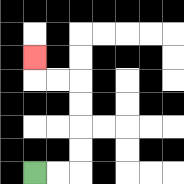{'start': '[1, 7]', 'end': '[1, 2]', 'path_directions': 'R,R,U,U,U,U,L,L,U', 'path_coordinates': '[[1, 7], [2, 7], [3, 7], [3, 6], [3, 5], [3, 4], [3, 3], [2, 3], [1, 3], [1, 2]]'}